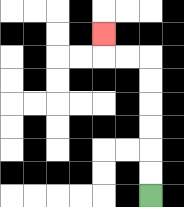{'start': '[6, 8]', 'end': '[4, 1]', 'path_directions': 'U,U,U,U,U,U,L,L,U', 'path_coordinates': '[[6, 8], [6, 7], [6, 6], [6, 5], [6, 4], [6, 3], [6, 2], [5, 2], [4, 2], [4, 1]]'}